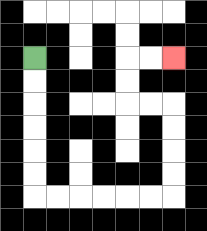{'start': '[1, 2]', 'end': '[7, 2]', 'path_directions': 'D,D,D,D,D,D,R,R,R,R,R,R,U,U,U,U,L,L,U,U,R,R', 'path_coordinates': '[[1, 2], [1, 3], [1, 4], [1, 5], [1, 6], [1, 7], [1, 8], [2, 8], [3, 8], [4, 8], [5, 8], [6, 8], [7, 8], [7, 7], [7, 6], [7, 5], [7, 4], [6, 4], [5, 4], [5, 3], [5, 2], [6, 2], [7, 2]]'}